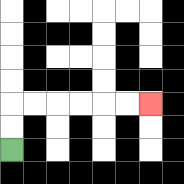{'start': '[0, 6]', 'end': '[6, 4]', 'path_directions': 'U,U,R,R,R,R,R,R', 'path_coordinates': '[[0, 6], [0, 5], [0, 4], [1, 4], [2, 4], [3, 4], [4, 4], [5, 4], [6, 4]]'}